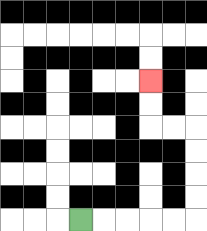{'start': '[3, 9]', 'end': '[6, 3]', 'path_directions': 'R,R,R,R,R,U,U,U,U,L,L,U,U', 'path_coordinates': '[[3, 9], [4, 9], [5, 9], [6, 9], [7, 9], [8, 9], [8, 8], [8, 7], [8, 6], [8, 5], [7, 5], [6, 5], [6, 4], [6, 3]]'}